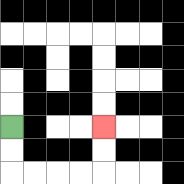{'start': '[0, 5]', 'end': '[4, 5]', 'path_directions': 'D,D,R,R,R,R,U,U', 'path_coordinates': '[[0, 5], [0, 6], [0, 7], [1, 7], [2, 7], [3, 7], [4, 7], [4, 6], [4, 5]]'}